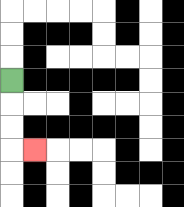{'start': '[0, 3]', 'end': '[1, 6]', 'path_directions': 'D,D,D,R', 'path_coordinates': '[[0, 3], [0, 4], [0, 5], [0, 6], [1, 6]]'}